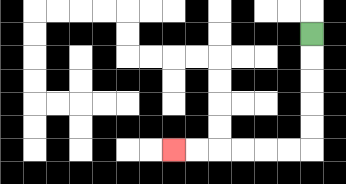{'start': '[13, 1]', 'end': '[7, 6]', 'path_directions': 'D,D,D,D,D,L,L,L,L,L,L', 'path_coordinates': '[[13, 1], [13, 2], [13, 3], [13, 4], [13, 5], [13, 6], [12, 6], [11, 6], [10, 6], [9, 6], [8, 6], [7, 6]]'}